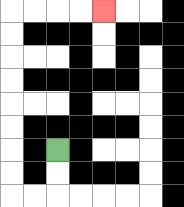{'start': '[2, 6]', 'end': '[4, 0]', 'path_directions': 'D,D,L,L,U,U,U,U,U,U,U,U,R,R,R,R', 'path_coordinates': '[[2, 6], [2, 7], [2, 8], [1, 8], [0, 8], [0, 7], [0, 6], [0, 5], [0, 4], [0, 3], [0, 2], [0, 1], [0, 0], [1, 0], [2, 0], [3, 0], [4, 0]]'}